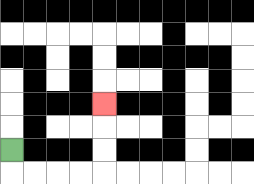{'start': '[0, 6]', 'end': '[4, 4]', 'path_directions': 'D,R,R,R,R,U,U,U', 'path_coordinates': '[[0, 6], [0, 7], [1, 7], [2, 7], [3, 7], [4, 7], [4, 6], [4, 5], [4, 4]]'}